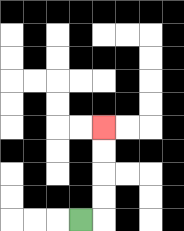{'start': '[3, 9]', 'end': '[4, 5]', 'path_directions': 'R,U,U,U,U', 'path_coordinates': '[[3, 9], [4, 9], [4, 8], [4, 7], [4, 6], [4, 5]]'}